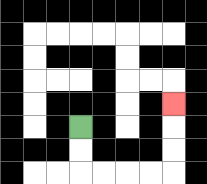{'start': '[3, 5]', 'end': '[7, 4]', 'path_directions': 'D,D,R,R,R,R,U,U,U', 'path_coordinates': '[[3, 5], [3, 6], [3, 7], [4, 7], [5, 7], [6, 7], [7, 7], [7, 6], [7, 5], [7, 4]]'}